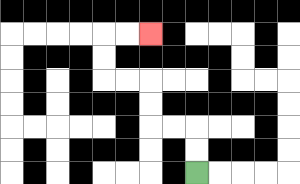{'start': '[8, 7]', 'end': '[6, 1]', 'path_directions': 'U,U,L,L,U,U,L,L,U,U,R,R', 'path_coordinates': '[[8, 7], [8, 6], [8, 5], [7, 5], [6, 5], [6, 4], [6, 3], [5, 3], [4, 3], [4, 2], [4, 1], [5, 1], [6, 1]]'}